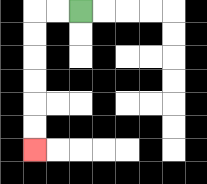{'start': '[3, 0]', 'end': '[1, 6]', 'path_directions': 'L,L,D,D,D,D,D,D', 'path_coordinates': '[[3, 0], [2, 0], [1, 0], [1, 1], [1, 2], [1, 3], [1, 4], [1, 5], [1, 6]]'}